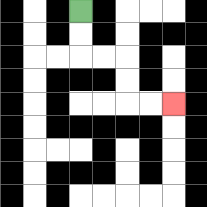{'start': '[3, 0]', 'end': '[7, 4]', 'path_directions': 'D,D,R,R,D,D,R,R', 'path_coordinates': '[[3, 0], [3, 1], [3, 2], [4, 2], [5, 2], [5, 3], [5, 4], [6, 4], [7, 4]]'}